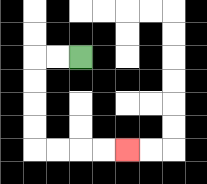{'start': '[3, 2]', 'end': '[5, 6]', 'path_directions': 'L,L,D,D,D,D,R,R,R,R', 'path_coordinates': '[[3, 2], [2, 2], [1, 2], [1, 3], [1, 4], [1, 5], [1, 6], [2, 6], [3, 6], [4, 6], [5, 6]]'}